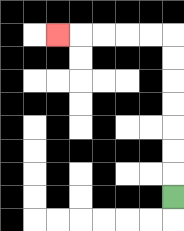{'start': '[7, 8]', 'end': '[2, 1]', 'path_directions': 'U,U,U,U,U,U,U,L,L,L,L,L', 'path_coordinates': '[[7, 8], [7, 7], [7, 6], [7, 5], [7, 4], [7, 3], [7, 2], [7, 1], [6, 1], [5, 1], [4, 1], [3, 1], [2, 1]]'}